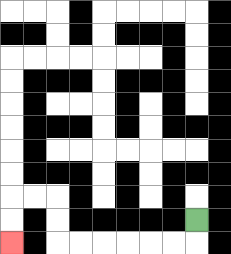{'start': '[8, 9]', 'end': '[0, 10]', 'path_directions': 'D,L,L,L,L,L,L,U,U,L,L,D,D', 'path_coordinates': '[[8, 9], [8, 10], [7, 10], [6, 10], [5, 10], [4, 10], [3, 10], [2, 10], [2, 9], [2, 8], [1, 8], [0, 8], [0, 9], [0, 10]]'}